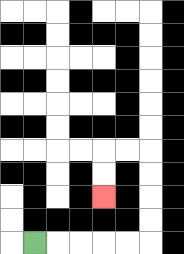{'start': '[1, 10]', 'end': '[4, 8]', 'path_directions': 'R,R,R,R,R,U,U,U,U,L,L,D,D', 'path_coordinates': '[[1, 10], [2, 10], [3, 10], [4, 10], [5, 10], [6, 10], [6, 9], [6, 8], [6, 7], [6, 6], [5, 6], [4, 6], [4, 7], [4, 8]]'}